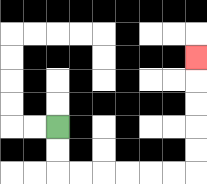{'start': '[2, 5]', 'end': '[8, 2]', 'path_directions': 'D,D,R,R,R,R,R,R,U,U,U,U,U', 'path_coordinates': '[[2, 5], [2, 6], [2, 7], [3, 7], [4, 7], [5, 7], [6, 7], [7, 7], [8, 7], [8, 6], [8, 5], [8, 4], [8, 3], [8, 2]]'}